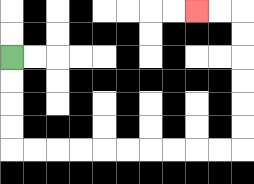{'start': '[0, 2]', 'end': '[8, 0]', 'path_directions': 'D,D,D,D,R,R,R,R,R,R,R,R,R,R,U,U,U,U,U,U,L,L', 'path_coordinates': '[[0, 2], [0, 3], [0, 4], [0, 5], [0, 6], [1, 6], [2, 6], [3, 6], [4, 6], [5, 6], [6, 6], [7, 6], [8, 6], [9, 6], [10, 6], [10, 5], [10, 4], [10, 3], [10, 2], [10, 1], [10, 0], [9, 0], [8, 0]]'}